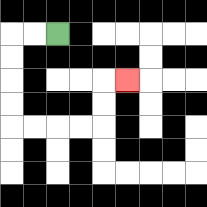{'start': '[2, 1]', 'end': '[5, 3]', 'path_directions': 'L,L,D,D,D,D,R,R,R,R,U,U,R', 'path_coordinates': '[[2, 1], [1, 1], [0, 1], [0, 2], [0, 3], [0, 4], [0, 5], [1, 5], [2, 5], [3, 5], [4, 5], [4, 4], [4, 3], [5, 3]]'}